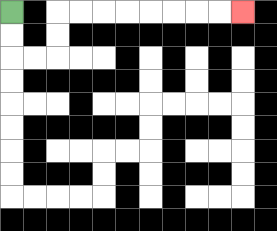{'start': '[0, 0]', 'end': '[10, 0]', 'path_directions': 'D,D,R,R,U,U,R,R,R,R,R,R,R,R', 'path_coordinates': '[[0, 0], [0, 1], [0, 2], [1, 2], [2, 2], [2, 1], [2, 0], [3, 0], [4, 0], [5, 0], [6, 0], [7, 0], [8, 0], [9, 0], [10, 0]]'}